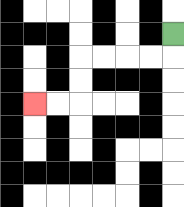{'start': '[7, 1]', 'end': '[1, 4]', 'path_directions': 'D,L,L,L,L,D,D,L,L', 'path_coordinates': '[[7, 1], [7, 2], [6, 2], [5, 2], [4, 2], [3, 2], [3, 3], [3, 4], [2, 4], [1, 4]]'}